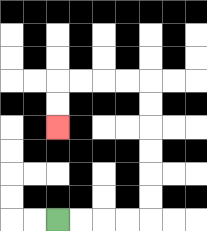{'start': '[2, 9]', 'end': '[2, 5]', 'path_directions': 'R,R,R,R,U,U,U,U,U,U,L,L,L,L,D,D', 'path_coordinates': '[[2, 9], [3, 9], [4, 9], [5, 9], [6, 9], [6, 8], [6, 7], [6, 6], [6, 5], [6, 4], [6, 3], [5, 3], [4, 3], [3, 3], [2, 3], [2, 4], [2, 5]]'}